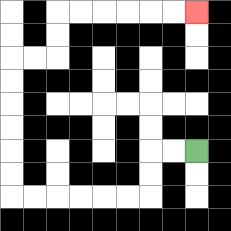{'start': '[8, 6]', 'end': '[8, 0]', 'path_directions': 'L,L,D,D,L,L,L,L,L,L,U,U,U,U,U,U,R,R,U,U,R,R,R,R,R,R', 'path_coordinates': '[[8, 6], [7, 6], [6, 6], [6, 7], [6, 8], [5, 8], [4, 8], [3, 8], [2, 8], [1, 8], [0, 8], [0, 7], [0, 6], [0, 5], [0, 4], [0, 3], [0, 2], [1, 2], [2, 2], [2, 1], [2, 0], [3, 0], [4, 0], [5, 0], [6, 0], [7, 0], [8, 0]]'}